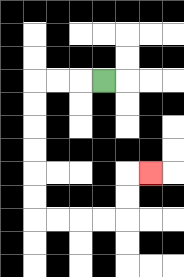{'start': '[4, 3]', 'end': '[6, 7]', 'path_directions': 'L,L,L,D,D,D,D,D,D,R,R,R,R,U,U,R', 'path_coordinates': '[[4, 3], [3, 3], [2, 3], [1, 3], [1, 4], [1, 5], [1, 6], [1, 7], [1, 8], [1, 9], [2, 9], [3, 9], [4, 9], [5, 9], [5, 8], [5, 7], [6, 7]]'}